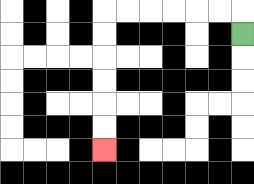{'start': '[10, 1]', 'end': '[4, 6]', 'path_directions': 'U,L,L,L,L,L,L,D,D,D,D,D,D', 'path_coordinates': '[[10, 1], [10, 0], [9, 0], [8, 0], [7, 0], [6, 0], [5, 0], [4, 0], [4, 1], [4, 2], [4, 3], [4, 4], [4, 5], [4, 6]]'}